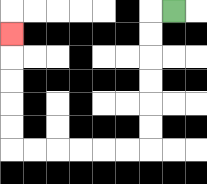{'start': '[7, 0]', 'end': '[0, 1]', 'path_directions': 'L,D,D,D,D,D,D,L,L,L,L,L,L,U,U,U,U,U', 'path_coordinates': '[[7, 0], [6, 0], [6, 1], [6, 2], [6, 3], [6, 4], [6, 5], [6, 6], [5, 6], [4, 6], [3, 6], [2, 6], [1, 6], [0, 6], [0, 5], [0, 4], [0, 3], [0, 2], [0, 1]]'}